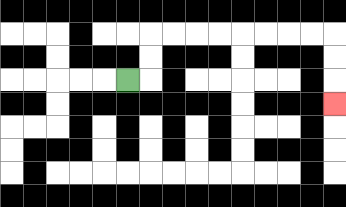{'start': '[5, 3]', 'end': '[14, 4]', 'path_directions': 'R,U,U,R,R,R,R,R,R,R,R,D,D,D', 'path_coordinates': '[[5, 3], [6, 3], [6, 2], [6, 1], [7, 1], [8, 1], [9, 1], [10, 1], [11, 1], [12, 1], [13, 1], [14, 1], [14, 2], [14, 3], [14, 4]]'}